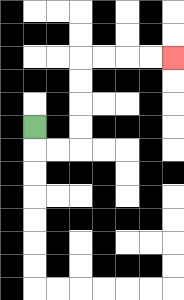{'start': '[1, 5]', 'end': '[7, 2]', 'path_directions': 'D,R,R,U,U,U,U,R,R,R,R', 'path_coordinates': '[[1, 5], [1, 6], [2, 6], [3, 6], [3, 5], [3, 4], [3, 3], [3, 2], [4, 2], [5, 2], [6, 2], [7, 2]]'}